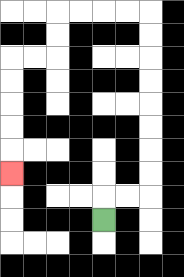{'start': '[4, 9]', 'end': '[0, 7]', 'path_directions': 'U,R,R,U,U,U,U,U,U,U,U,L,L,L,L,D,D,L,L,D,D,D,D,D', 'path_coordinates': '[[4, 9], [4, 8], [5, 8], [6, 8], [6, 7], [6, 6], [6, 5], [6, 4], [6, 3], [6, 2], [6, 1], [6, 0], [5, 0], [4, 0], [3, 0], [2, 0], [2, 1], [2, 2], [1, 2], [0, 2], [0, 3], [0, 4], [0, 5], [0, 6], [0, 7]]'}